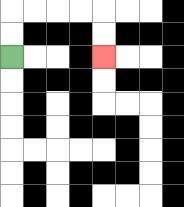{'start': '[0, 2]', 'end': '[4, 2]', 'path_directions': 'U,U,R,R,R,R,D,D', 'path_coordinates': '[[0, 2], [0, 1], [0, 0], [1, 0], [2, 0], [3, 0], [4, 0], [4, 1], [4, 2]]'}